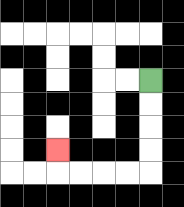{'start': '[6, 3]', 'end': '[2, 6]', 'path_directions': 'D,D,D,D,L,L,L,L,U', 'path_coordinates': '[[6, 3], [6, 4], [6, 5], [6, 6], [6, 7], [5, 7], [4, 7], [3, 7], [2, 7], [2, 6]]'}